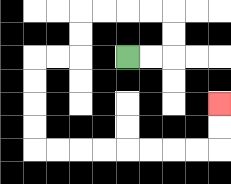{'start': '[5, 2]', 'end': '[9, 4]', 'path_directions': 'R,R,U,U,L,L,L,L,D,D,L,L,D,D,D,D,R,R,R,R,R,R,R,R,U,U', 'path_coordinates': '[[5, 2], [6, 2], [7, 2], [7, 1], [7, 0], [6, 0], [5, 0], [4, 0], [3, 0], [3, 1], [3, 2], [2, 2], [1, 2], [1, 3], [1, 4], [1, 5], [1, 6], [2, 6], [3, 6], [4, 6], [5, 6], [6, 6], [7, 6], [8, 6], [9, 6], [9, 5], [9, 4]]'}